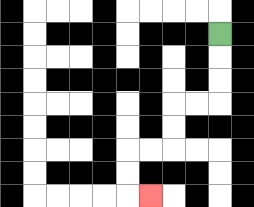{'start': '[9, 1]', 'end': '[6, 8]', 'path_directions': 'D,D,D,L,L,D,D,L,L,D,D,R', 'path_coordinates': '[[9, 1], [9, 2], [9, 3], [9, 4], [8, 4], [7, 4], [7, 5], [7, 6], [6, 6], [5, 6], [5, 7], [5, 8], [6, 8]]'}